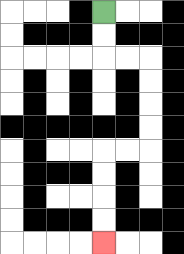{'start': '[4, 0]', 'end': '[4, 10]', 'path_directions': 'D,D,R,R,D,D,D,D,L,L,D,D,D,D', 'path_coordinates': '[[4, 0], [4, 1], [4, 2], [5, 2], [6, 2], [6, 3], [6, 4], [6, 5], [6, 6], [5, 6], [4, 6], [4, 7], [4, 8], [4, 9], [4, 10]]'}